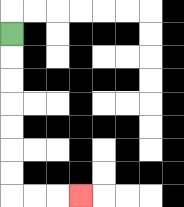{'start': '[0, 1]', 'end': '[3, 8]', 'path_directions': 'D,D,D,D,D,D,D,R,R,R', 'path_coordinates': '[[0, 1], [0, 2], [0, 3], [0, 4], [0, 5], [0, 6], [0, 7], [0, 8], [1, 8], [2, 8], [3, 8]]'}